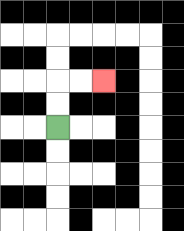{'start': '[2, 5]', 'end': '[4, 3]', 'path_directions': 'U,U,R,R', 'path_coordinates': '[[2, 5], [2, 4], [2, 3], [3, 3], [4, 3]]'}